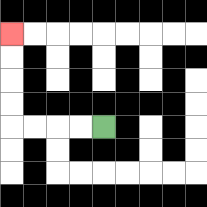{'start': '[4, 5]', 'end': '[0, 1]', 'path_directions': 'L,L,L,L,U,U,U,U', 'path_coordinates': '[[4, 5], [3, 5], [2, 5], [1, 5], [0, 5], [0, 4], [0, 3], [0, 2], [0, 1]]'}